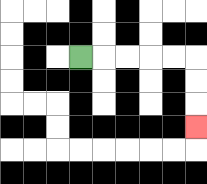{'start': '[3, 2]', 'end': '[8, 5]', 'path_directions': 'R,R,R,R,R,D,D,D', 'path_coordinates': '[[3, 2], [4, 2], [5, 2], [6, 2], [7, 2], [8, 2], [8, 3], [8, 4], [8, 5]]'}